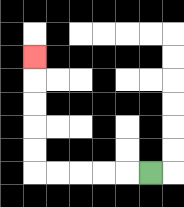{'start': '[6, 7]', 'end': '[1, 2]', 'path_directions': 'L,L,L,L,L,U,U,U,U,U', 'path_coordinates': '[[6, 7], [5, 7], [4, 7], [3, 7], [2, 7], [1, 7], [1, 6], [1, 5], [1, 4], [1, 3], [1, 2]]'}